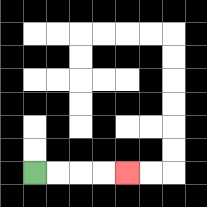{'start': '[1, 7]', 'end': '[5, 7]', 'path_directions': 'R,R,R,R', 'path_coordinates': '[[1, 7], [2, 7], [3, 7], [4, 7], [5, 7]]'}